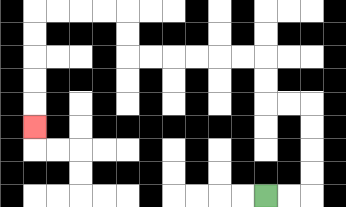{'start': '[11, 8]', 'end': '[1, 5]', 'path_directions': 'R,R,U,U,U,U,L,L,U,U,L,L,L,L,L,L,U,U,L,L,L,L,D,D,D,D,D', 'path_coordinates': '[[11, 8], [12, 8], [13, 8], [13, 7], [13, 6], [13, 5], [13, 4], [12, 4], [11, 4], [11, 3], [11, 2], [10, 2], [9, 2], [8, 2], [7, 2], [6, 2], [5, 2], [5, 1], [5, 0], [4, 0], [3, 0], [2, 0], [1, 0], [1, 1], [1, 2], [1, 3], [1, 4], [1, 5]]'}